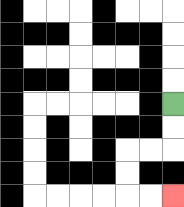{'start': '[7, 4]', 'end': '[7, 8]', 'path_directions': 'D,D,L,L,D,D,R,R', 'path_coordinates': '[[7, 4], [7, 5], [7, 6], [6, 6], [5, 6], [5, 7], [5, 8], [6, 8], [7, 8]]'}